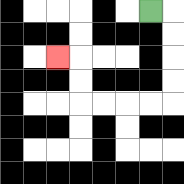{'start': '[6, 0]', 'end': '[2, 2]', 'path_directions': 'R,D,D,D,D,L,L,L,L,U,U,L', 'path_coordinates': '[[6, 0], [7, 0], [7, 1], [7, 2], [7, 3], [7, 4], [6, 4], [5, 4], [4, 4], [3, 4], [3, 3], [3, 2], [2, 2]]'}